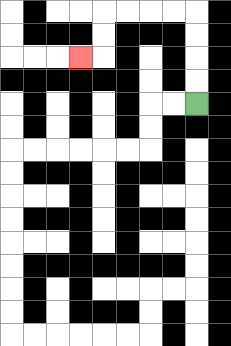{'start': '[8, 4]', 'end': '[3, 2]', 'path_directions': 'U,U,U,U,L,L,L,L,D,D,L', 'path_coordinates': '[[8, 4], [8, 3], [8, 2], [8, 1], [8, 0], [7, 0], [6, 0], [5, 0], [4, 0], [4, 1], [4, 2], [3, 2]]'}